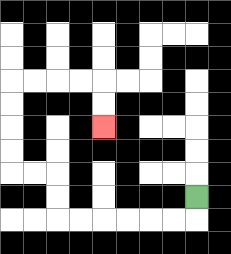{'start': '[8, 8]', 'end': '[4, 5]', 'path_directions': 'D,L,L,L,L,L,L,U,U,L,L,U,U,U,U,R,R,R,R,D,D', 'path_coordinates': '[[8, 8], [8, 9], [7, 9], [6, 9], [5, 9], [4, 9], [3, 9], [2, 9], [2, 8], [2, 7], [1, 7], [0, 7], [0, 6], [0, 5], [0, 4], [0, 3], [1, 3], [2, 3], [3, 3], [4, 3], [4, 4], [4, 5]]'}